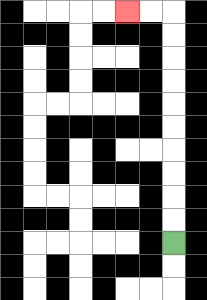{'start': '[7, 10]', 'end': '[5, 0]', 'path_directions': 'U,U,U,U,U,U,U,U,U,U,L,L', 'path_coordinates': '[[7, 10], [7, 9], [7, 8], [7, 7], [7, 6], [7, 5], [7, 4], [7, 3], [7, 2], [7, 1], [7, 0], [6, 0], [5, 0]]'}